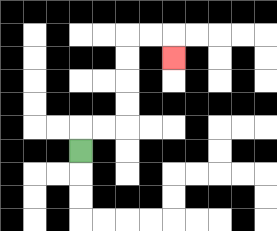{'start': '[3, 6]', 'end': '[7, 2]', 'path_directions': 'U,R,R,U,U,U,U,R,R,D', 'path_coordinates': '[[3, 6], [3, 5], [4, 5], [5, 5], [5, 4], [5, 3], [5, 2], [5, 1], [6, 1], [7, 1], [7, 2]]'}